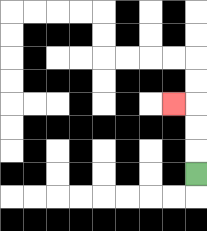{'start': '[8, 7]', 'end': '[7, 4]', 'path_directions': 'U,U,U,L', 'path_coordinates': '[[8, 7], [8, 6], [8, 5], [8, 4], [7, 4]]'}